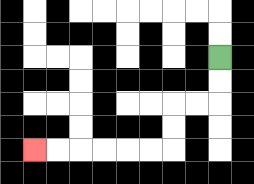{'start': '[9, 2]', 'end': '[1, 6]', 'path_directions': 'D,D,L,L,D,D,L,L,L,L,L,L', 'path_coordinates': '[[9, 2], [9, 3], [9, 4], [8, 4], [7, 4], [7, 5], [7, 6], [6, 6], [5, 6], [4, 6], [3, 6], [2, 6], [1, 6]]'}